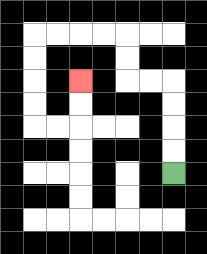{'start': '[7, 7]', 'end': '[3, 3]', 'path_directions': 'U,U,U,U,L,L,U,U,L,L,L,L,D,D,D,D,R,R,U,U', 'path_coordinates': '[[7, 7], [7, 6], [7, 5], [7, 4], [7, 3], [6, 3], [5, 3], [5, 2], [5, 1], [4, 1], [3, 1], [2, 1], [1, 1], [1, 2], [1, 3], [1, 4], [1, 5], [2, 5], [3, 5], [3, 4], [3, 3]]'}